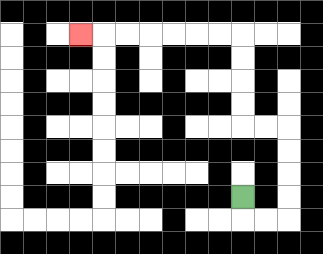{'start': '[10, 8]', 'end': '[3, 1]', 'path_directions': 'D,R,R,U,U,U,U,L,L,U,U,U,U,L,L,L,L,L,L,L', 'path_coordinates': '[[10, 8], [10, 9], [11, 9], [12, 9], [12, 8], [12, 7], [12, 6], [12, 5], [11, 5], [10, 5], [10, 4], [10, 3], [10, 2], [10, 1], [9, 1], [8, 1], [7, 1], [6, 1], [5, 1], [4, 1], [3, 1]]'}